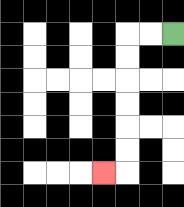{'start': '[7, 1]', 'end': '[4, 7]', 'path_directions': 'L,L,D,D,D,D,D,D,L', 'path_coordinates': '[[7, 1], [6, 1], [5, 1], [5, 2], [5, 3], [5, 4], [5, 5], [5, 6], [5, 7], [4, 7]]'}